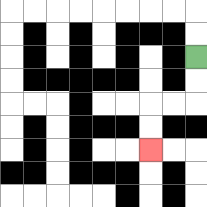{'start': '[8, 2]', 'end': '[6, 6]', 'path_directions': 'D,D,L,L,D,D', 'path_coordinates': '[[8, 2], [8, 3], [8, 4], [7, 4], [6, 4], [6, 5], [6, 6]]'}